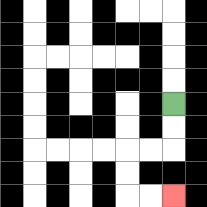{'start': '[7, 4]', 'end': '[7, 8]', 'path_directions': 'D,D,L,L,D,D,R,R', 'path_coordinates': '[[7, 4], [7, 5], [7, 6], [6, 6], [5, 6], [5, 7], [5, 8], [6, 8], [7, 8]]'}